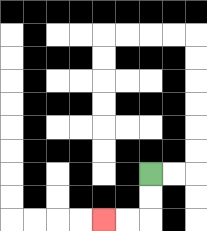{'start': '[6, 7]', 'end': '[4, 9]', 'path_directions': 'D,D,L,L', 'path_coordinates': '[[6, 7], [6, 8], [6, 9], [5, 9], [4, 9]]'}